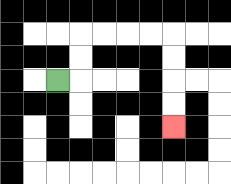{'start': '[2, 3]', 'end': '[7, 5]', 'path_directions': 'R,U,U,R,R,R,R,D,D,D,D', 'path_coordinates': '[[2, 3], [3, 3], [3, 2], [3, 1], [4, 1], [5, 1], [6, 1], [7, 1], [7, 2], [7, 3], [7, 4], [7, 5]]'}